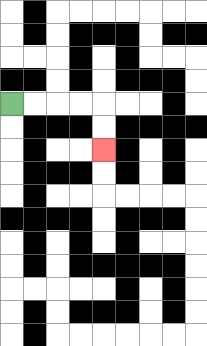{'start': '[0, 4]', 'end': '[4, 6]', 'path_directions': 'R,R,R,R,D,D', 'path_coordinates': '[[0, 4], [1, 4], [2, 4], [3, 4], [4, 4], [4, 5], [4, 6]]'}